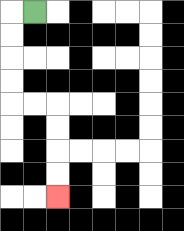{'start': '[1, 0]', 'end': '[2, 8]', 'path_directions': 'L,D,D,D,D,R,R,D,D,D,D', 'path_coordinates': '[[1, 0], [0, 0], [0, 1], [0, 2], [0, 3], [0, 4], [1, 4], [2, 4], [2, 5], [2, 6], [2, 7], [2, 8]]'}